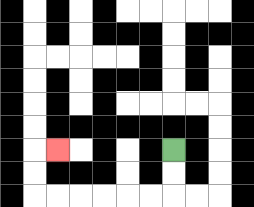{'start': '[7, 6]', 'end': '[2, 6]', 'path_directions': 'D,D,L,L,L,L,L,L,U,U,R', 'path_coordinates': '[[7, 6], [7, 7], [7, 8], [6, 8], [5, 8], [4, 8], [3, 8], [2, 8], [1, 8], [1, 7], [1, 6], [2, 6]]'}